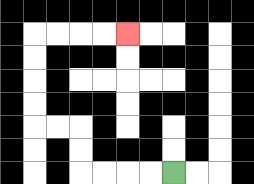{'start': '[7, 7]', 'end': '[5, 1]', 'path_directions': 'L,L,L,L,U,U,L,L,U,U,U,U,R,R,R,R', 'path_coordinates': '[[7, 7], [6, 7], [5, 7], [4, 7], [3, 7], [3, 6], [3, 5], [2, 5], [1, 5], [1, 4], [1, 3], [1, 2], [1, 1], [2, 1], [3, 1], [4, 1], [5, 1]]'}